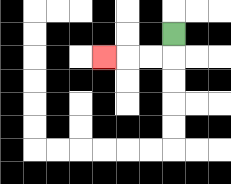{'start': '[7, 1]', 'end': '[4, 2]', 'path_directions': 'D,L,L,L', 'path_coordinates': '[[7, 1], [7, 2], [6, 2], [5, 2], [4, 2]]'}